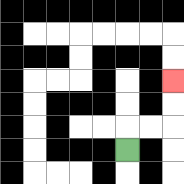{'start': '[5, 6]', 'end': '[7, 3]', 'path_directions': 'U,R,R,U,U', 'path_coordinates': '[[5, 6], [5, 5], [6, 5], [7, 5], [7, 4], [7, 3]]'}